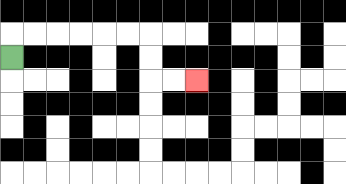{'start': '[0, 2]', 'end': '[8, 3]', 'path_directions': 'U,R,R,R,R,R,R,D,D,R,R', 'path_coordinates': '[[0, 2], [0, 1], [1, 1], [2, 1], [3, 1], [4, 1], [5, 1], [6, 1], [6, 2], [6, 3], [7, 3], [8, 3]]'}